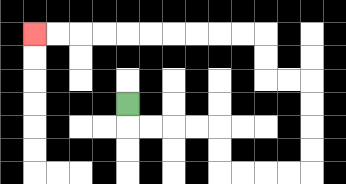{'start': '[5, 4]', 'end': '[1, 1]', 'path_directions': 'D,R,R,R,R,D,D,R,R,R,R,U,U,U,U,L,L,U,U,L,L,L,L,L,L,L,L,L,L', 'path_coordinates': '[[5, 4], [5, 5], [6, 5], [7, 5], [8, 5], [9, 5], [9, 6], [9, 7], [10, 7], [11, 7], [12, 7], [13, 7], [13, 6], [13, 5], [13, 4], [13, 3], [12, 3], [11, 3], [11, 2], [11, 1], [10, 1], [9, 1], [8, 1], [7, 1], [6, 1], [5, 1], [4, 1], [3, 1], [2, 1], [1, 1]]'}